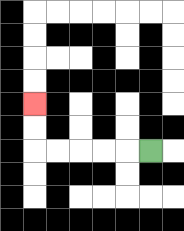{'start': '[6, 6]', 'end': '[1, 4]', 'path_directions': 'L,L,L,L,L,U,U', 'path_coordinates': '[[6, 6], [5, 6], [4, 6], [3, 6], [2, 6], [1, 6], [1, 5], [1, 4]]'}